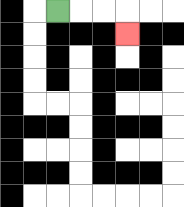{'start': '[2, 0]', 'end': '[5, 1]', 'path_directions': 'R,R,R,D', 'path_coordinates': '[[2, 0], [3, 0], [4, 0], [5, 0], [5, 1]]'}